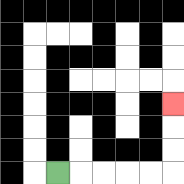{'start': '[2, 7]', 'end': '[7, 4]', 'path_directions': 'R,R,R,R,R,U,U,U', 'path_coordinates': '[[2, 7], [3, 7], [4, 7], [5, 7], [6, 7], [7, 7], [7, 6], [7, 5], [7, 4]]'}